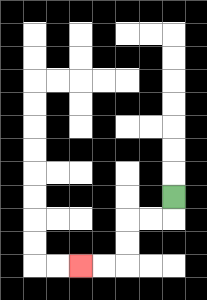{'start': '[7, 8]', 'end': '[3, 11]', 'path_directions': 'D,L,L,D,D,L,L', 'path_coordinates': '[[7, 8], [7, 9], [6, 9], [5, 9], [5, 10], [5, 11], [4, 11], [3, 11]]'}